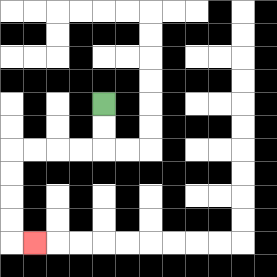{'start': '[4, 4]', 'end': '[1, 10]', 'path_directions': 'D,D,L,L,L,L,D,D,D,D,R', 'path_coordinates': '[[4, 4], [4, 5], [4, 6], [3, 6], [2, 6], [1, 6], [0, 6], [0, 7], [0, 8], [0, 9], [0, 10], [1, 10]]'}